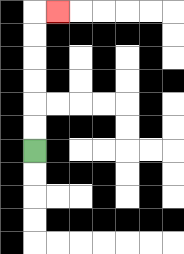{'start': '[1, 6]', 'end': '[2, 0]', 'path_directions': 'U,U,U,U,U,U,R', 'path_coordinates': '[[1, 6], [1, 5], [1, 4], [1, 3], [1, 2], [1, 1], [1, 0], [2, 0]]'}